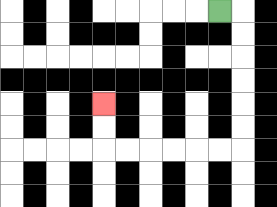{'start': '[9, 0]', 'end': '[4, 4]', 'path_directions': 'R,D,D,D,D,D,D,L,L,L,L,L,L,U,U', 'path_coordinates': '[[9, 0], [10, 0], [10, 1], [10, 2], [10, 3], [10, 4], [10, 5], [10, 6], [9, 6], [8, 6], [7, 6], [6, 6], [5, 6], [4, 6], [4, 5], [4, 4]]'}